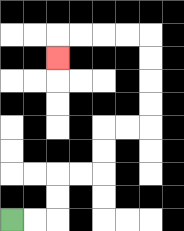{'start': '[0, 9]', 'end': '[2, 2]', 'path_directions': 'R,R,U,U,R,R,U,U,R,R,U,U,U,U,L,L,L,L,D', 'path_coordinates': '[[0, 9], [1, 9], [2, 9], [2, 8], [2, 7], [3, 7], [4, 7], [4, 6], [4, 5], [5, 5], [6, 5], [6, 4], [6, 3], [6, 2], [6, 1], [5, 1], [4, 1], [3, 1], [2, 1], [2, 2]]'}